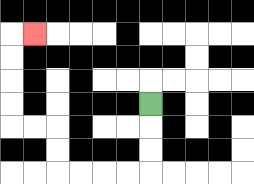{'start': '[6, 4]', 'end': '[1, 1]', 'path_directions': 'D,D,D,L,L,L,L,U,U,L,L,U,U,U,U,R', 'path_coordinates': '[[6, 4], [6, 5], [6, 6], [6, 7], [5, 7], [4, 7], [3, 7], [2, 7], [2, 6], [2, 5], [1, 5], [0, 5], [0, 4], [0, 3], [0, 2], [0, 1], [1, 1]]'}